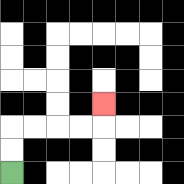{'start': '[0, 7]', 'end': '[4, 4]', 'path_directions': 'U,U,R,R,R,R,U', 'path_coordinates': '[[0, 7], [0, 6], [0, 5], [1, 5], [2, 5], [3, 5], [4, 5], [4, 4]]'}